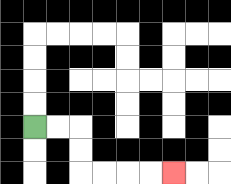{'start': '[1, 5]', 'end': '[7, 7]', 'path_directions': 'R,R,D,D,R,R,R,R', 'path_coordinates': '[[1, 5], [2, 5], [3, 5], [3, 6], [3, 7], [4, 7], [5, 7], [6, 7], [7, 7]]'}